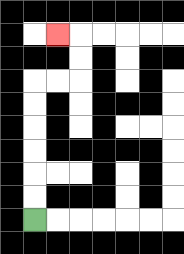{'start': '[1, 9]', 'end': '[2, 1]', 'path_directions': 'U,U,U,U,U,U,R,R,U,U,L', 'path_coordinates': '[[1, 9], [1, 8], [1, 7], [1, 6], [1, 5], [1, 4], [1, 3], [2, 3], [3, 3], [3, 2], [3, 1], [2, 1]]'}